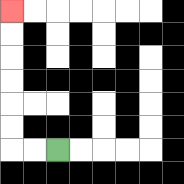{'start': '[2, 6]', 'end': '[0, 0]', 'path_directions': 'L,L,U,U,U,U,U,U', 'path_coordinates': '[[2, 6], [1, 6], [0, 6], [0, 5], [0, 4], [0, 3], [0, 2], [0, 1], [0, 0]]'}